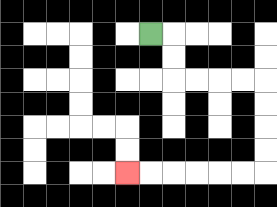{'start': '[6, 1]', 'end': '[5, 7]', 'path_directions': 'R,D,D,R,R,R,R,D,D,D,D,L,L,L,L,L,L', 'path_coordinates': '[[6, 1], [7, 1], [7, 2], [7, 3], [8, 3], [9, 3], [10, 3], [11, 3], [11, 4], [11, 5], [11, 6], [11, 7], [10, 7], [9, 7], [8, 7], [7, 7], [6, 7], [5, 7]]'}